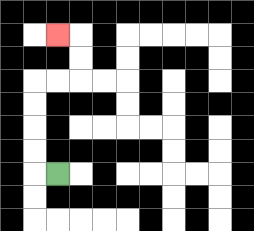{'start': '[2, 7]', 'end': '[2, 1]', 'path_directions': 'L,U,U,U,U,R,R,U,U,L', 'path_coordinates': '[[2, 7], [1, 7], [1, 6], [1, 5], [1, 4], [1, 3], [2, 3], [3, 3], [3, 2], [3, 1], [2, 1]]'}